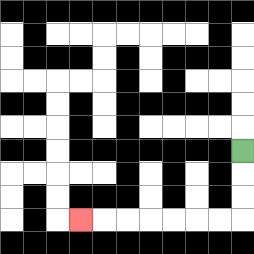{'start': '[10, 6]', 'end': '[3, 9]', 'path_directions': 'D,D,D,L,L,L,L,L,L,L', 'path_coordinates': '[[10, 6], [10, 7], [10, 8], [10, 9], [9, 9], [8, 9], [7, 9], [6, 9], [5, 9], [4, 9], [3, 9]]'}